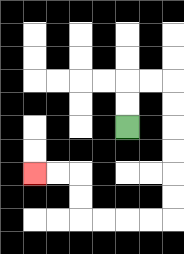{'start': '[5, 5]', 'end': '[1, 7]', 'path_directions': 'U,U,R,R,D,D,D,D,D,D,L,L,L,L,U,U,L,L', 'path_coordinates': '[[5, 5], [5, 4], [5, 3], [6, 3], [7, 3], [7, 4], [7, 5], [7, 6], [7, 7], [7, 8], [7, 9], [6, 9], [5, 9], [4, 9], [3, 9], [3, 8], [3, 7], [2, 7], [1, 7]]'}